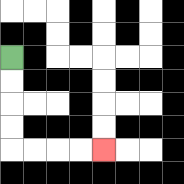{'start': '[0, 2]', 'end': '[4, 6]', 'path_directions': 'D,D,D,D,R,R,R,R', 'path_coordinates': '[[0, 2], [0, 3], [0, 4], [0, 5], [0, 6], [1, 6], [2, 6], [3, 6], [4, 6]]'}